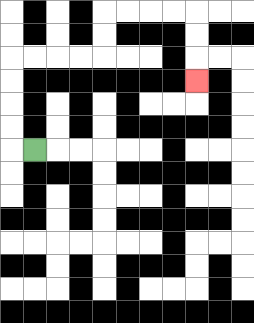{'start': '[1, 6]', 'end': '[8, 3]', 'path_directions': 'L,U,U,U,U,R,R,R,R,U,U,R,R,R,R,D,D,D', 'path_coordinates': '[[1, 6], [0, 6], [0, 5], [0, 4], [0, 3], [0, 2], [1, 2], [2, 2], [3, 2], [4, 2], [4, 1], [4, 0], [5, 0], [6, 0], [7, 0], [8, 0], [8, 1], [8, 2], [8, 3]]'}